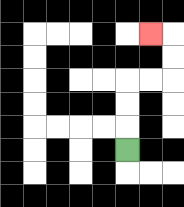{'start': '[5, 6]', 'end': '[6, 1]', 'path_directions': 'U,U,U,R,R,U,U,L', 'path_coordinates': '[[5, 6], [5, 5], [5, 4], [5, 3], [6, 3], [7, 3], [7, 2], [7, 1], [6, 1]]'}